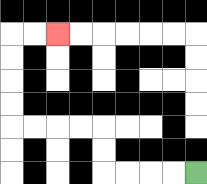{'start': '[8, 7]', 'end': '[2, 1]', 'path_directions': 'L,L,L,L,U,U,L,L,L,L,U,U,U,U,R,R', 'path_coordinates': '[[8, 7], [7, 7], [6, 7], [5, 7], [4, 7], [4, 6], [4, 5], [3, 5], [2, 5], [1, 5], [0, 5], [0, 4], [0, 3], [0, 2], [0, 1], [1, 1], [2, 1]]'}